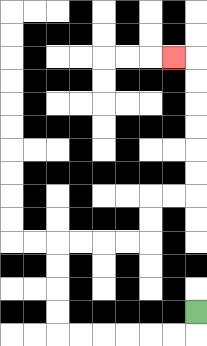{'start': '[8, 13]', 'end': '[7, 2]', 'path_directions': 'D,L,L,L,L,L,L,U,U,U,U,R,R,R,R,U,U,R,R,U,U,U,U,U,U,L', 'path_coordinates': '[[8, 13], [8, 14], [7, 14], [6, 14], [5, 14], [4, 14], [3, 14], [2, 14], [2, 13], [2, 12], [2, 11], [2, 10], [3, 10], [4, 10], [5, 10], [6, 10], [6, 9], [6, 8], [7, 8], [8, 8], [8, 7], [8, 6], [8, 5], [8, 4], [8, 3], [8, 2], [7, 2]]'}